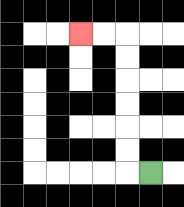{'start': '[6, 7]', 'end': '[3, 1]', 'path_directions': 'L,U,U,U,U,U,U,L,L', 'path_coordinates': '[[6, 7], [5, 7], [5, 6], [5, 5], [5, 4], [5, 3], [5, 2], [5, 1], [4, 1], [3, 1]]'}